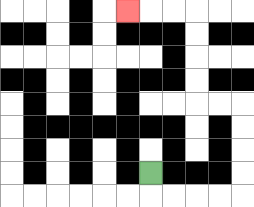{'start': '[6, 7]', 'end': '[5, 0]', 'path_directions': 'D,R,R,R,R,U,U,U,U,L,L,U,U,U,U,L,L,L', 'path_coordinates': '[[6, 7], [6, 8], [7, 8], [8, 8], [9, 8], [10, 8], [10, 7], [10, 6], [10, 5], [10, 4], [9, 4], [8, 4], [8, 3], [8, 2], [8, 1], [8, 0], [7, 0], [6, 0], [5, 0]]'}